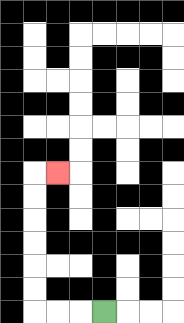{'start': '[4, 13]', 'end': '[2, 7]', 'path_directions': 'L,L,L,U,U,U,U,U,U,R', 'path_coordinates': '[[4, 13], [3, 13], [2, 13], [1, 13], [1, 12], [1, 11], [1, 10], [1, 9], [1, 8], [1, 7], [2, 7]]'}